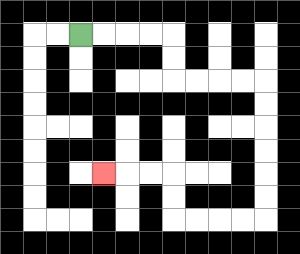{'start': '[3, 1]', 'end': '[4, 7]', 'path_directions': 'R,R,R,R,D,D,R,R,R,R,D,D,D,D,D,D,L,L,L,L,U,U,L,L,L', 'path_coordinates': '[[3, 1], [4, 1], [5, 1], [6, 1], [7, 1], [7, 2], [7, 3], [8, 3], [9, 3], [10, 3], [11, 3], [11, 4], [11, 5], [11, 6], [11, 7], [11, 8], [11, 9], [10, 9], [9, 9], [8, 9], [7, 9], [7, 8], [7, 7], [6, 7], [5, 7], [4, 7]]'}